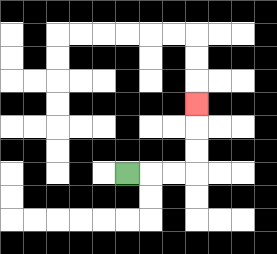{'start': '[5, 7]', 'end': '[8, 4]', 'path_directions': 'R,R,R,U,U,U', 'path_coordinates': '[[5, 7], [6, 7], [7, 7], [8, 7], [8, 6], [8, 5], [8, 4]]'}